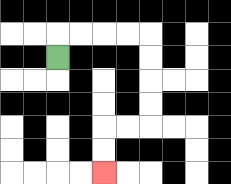{'start': '[2, 2]', 'end': '[4, 7]', 'path_directions': 'U,R,R,R,R,D,D,D,D,L,L,D,D', 'path_coordinates': '[[2, 2], [2, 1], [3, 1], [4, 1], [5, 1], [6, 1], [6, 2], [6, 3], [6, 4], [6, 5], [5, 5], [4, 5], [4, 6], [4, 7]]'}